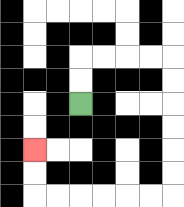{'start': '[3, 4]', 'end': '[1, 6]', 'path_directions': 'U,U,R,R,R,R,D,D,D,D,D,D,L,L,L,L,L,L,U,U', 'path_coordinates': '[[3, 4], [3, 3], [3, 2], [4, 2], [5, 2], [6, 2], [7, 2], [7, 3], [7, 4], [7, 5], [7, 6], [7, 7], [7, 8], [6, 8], [5, 8], [4, 8], [3, 8], [2, 8], [1, 8], [1, 7], [1, 6]]'}